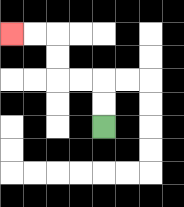{'start': '[4, 5]', 'end': '[0, 1]', 'path_directions': 'U,U,L,L,U,U,L,L', 'path_coordinates': '[[4, 5], [4, 4], [4, 3], [3, 3], [2, 3], [2, 2], [2, 1], [1, 1], [0, 1]]'}